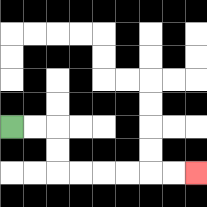{'start': '[0, 5]', 'end': '[8, 7]', 'path_directions': 'R,R,D,D,R,R,R,R,R,R', 'path_coordinates': '[[0, 5], [1, 5], [2, 5], [2, 6], [2, 7], [3, 7], [4, 7], [5, 7], [6, 7], [7, 7], [8, 7]]'}